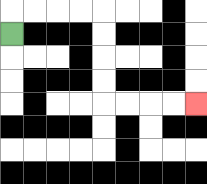{'start': '[0, 1]', 'end': '[8, 4]', 'path_directions': 'U,R,R,R,R,D,D,D,D,R,R,R,R', 'path_coordinates': '[[0, 1], [0, 0], [1, 0], [2, 0], [3, 0], [4, 0], [4, 1], [4, 2], [4, 3], [4, 4], [5, 4], [6, 4], [7, 4], [8, 4]]'}